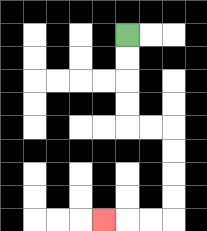{'start': '[5, 1]', 'end': '[4, 9]', 'path_directions': 'D,D,D,D,R,R,D,D,D,D,L,L,L', 'path_coordinates': '[[5, 1], [5, 2], [5, 3], [5, 4], [5, 5], [6, 5], [7, 5], [7, 6], [7, 7], [7, 8], [7, 9], [6, 9], [5, 9], [4, 9]]'}